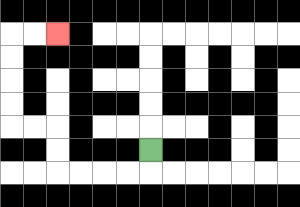{'start': '[6, 6]', 'end': '[2, 1]', 'path_directions': 'D,L,L,L,L,U,U,L,L,U,U,U,U,R,R', 'path_coordinates': '[[6, 6], [6, 7], [5, 7], [4, 7], [3, 7], [2, 7], [2, 6], [2, 5], [1, 5], [0, 5], [0, 4], [0, 3], [0, 2], [0, 1], [1, 1], [2, 1]]'}